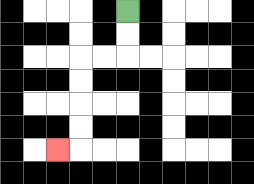{'start': '[5, 0]', 'end': '[2, 6]', 'path_directions': 'D,D,L,L,D,D,D,D,L', 'path_coordinates': '[[5, 0], [5, 1], [5, 2], [4, 2], [3, 2], [3, 3], [3, 4], [3, 5], [3, 6], [2, 6]]'}